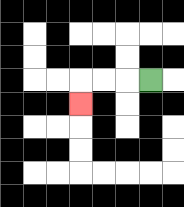{'start': '[6, 3]', 'end': '[3, 4]', 'path_directions': 'L,L,L,D', 'path_coordinates': '[[6, 3], [5, 3], [4, 3], [3, 3], [3, 4]]'}